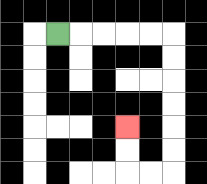{'start': '[2, 1]', 'end': '[5, 5]', 'path_directions': 'R,R,R,R,R,D,D,D,D,D,D,L,L,U,U', 'path_coordinates': '[[2, 1], [3, 1], [4, 1], [5, 1], [6, 1], [7, 1], [7, 2], [7, 3], [7, 4], [7, 5], [7, 6], [7, 7], [6, 7], [5, 7], [5, 6], [5, 5]]'}